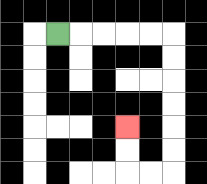{'start': '[2, 1]', 'end': '[5, 5]', 'path_directions': 'R,R,R,R,R,D,D,D,D,D,D,L,L,U,U', 'path_coordinates': '[[2, 1], [3, 1], [4, 1], [5, 1], [6, 1], [7, 1], [7, 2], [7, 3], [7, 4], [7, 5], [7, 6], [7, 7], [6, 7], [5, 7], [5, 6], [5, 5]]'}